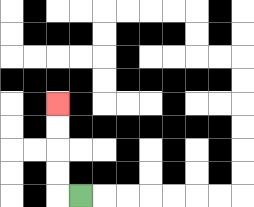{'start': '[3, 8]', 'end': '[2, 4]', 'path_directions': 'L,U,U,U,U', 'path_coordinates': '[[3, 8], [2, 8], [2, 7], [2, 6], [2, 5], [2, 4]]'}